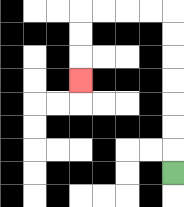{'start': '[7, 7]', 'end': '[3, 3]', 'path_directions': 'U,U,U,U,U,U,U,L,L,L,L,D,D,D', 'path_coordinates': '[[7, 7], [7, 6], [7, 5], [7, 4], [7, 3], [7, 2], [7, 1], [7, 0], [6, 0], [5, 0], [4, 0], [3, 0], [3, 1], [3, 2], [3, 3]]'}